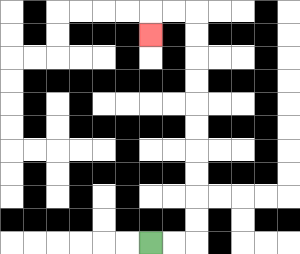{'start': '[6, 10]', 'end': '[6, 1]', 'path_directions': 'R,R,U,U,U,U,U,U,U,U,U,U,L,L,D', 'path_coordinates': '[[6, 10], [7, 10], [8, 10], [8, 9], [8, 8], [8, 7], [8, 6], [8, 5], [8, 4], [8, 3], [8, 2], [8, 1], [8, 0], [7, 0], [6, 0], [6, 1]]'}